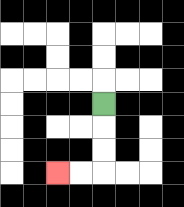{'start': '[4, 4]', 'end': '[2, 7]', 'path_directions': 'D,D,D,L,L', 'path_coordinates': '[[4, 4], [4, 5], [4, 6], [4, 7], [3, 7], [2, 7]]'}